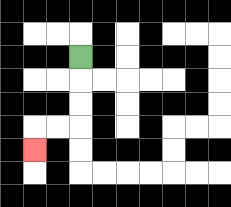{'start': '[3, 2]', 'end': '[1, 6]', 'path_directions': 'D,D,D,L,L,D', 'path_coordinates': '[[3, 2], [3, 3], [3, 4], [3, 5], [2, 5], [1, 5], [1, 6]]'}